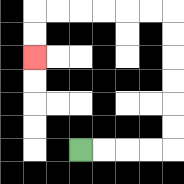{'start': '[3, 6]', 'end': '[1, 2]', 'path_directions': 'R,R,R,R,U,U,U,U,U,U,L,L,L,L,L,L,D,D', 'path_coordinates': '[[3, 6], [4, 6], [5, 6], [6, 6], [7, 6], [7, 5], [7, 4], [7, 3], [7, 2], [7, 1], [7, 0], [6, 0], [5, 0], [4, 0], [3, 0], [2, 0], [1, 0], [1, 1], [1, 2]]'}